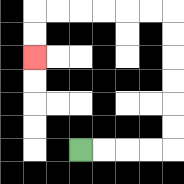{'start': '[3, 6]', 'end': '[1, 2]', 'path_directions': 'R,R,R,R,U,U,U,U,U,U,L,L,L,L,L,L,D,D', 'path_coordinates': '[[3, 6], [4, 6], [5, 6], [6, 6], [7, 6], [7, 5], [7, 4], [7, 3], [7, 2], [7, 1], [7, 0], [6, 0], [5, 0], [4, 0], [3, 0], [2, 0], [1, 0], [1, 1], [1, 2]]'}